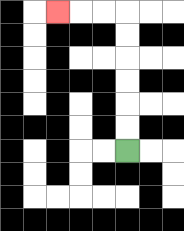{'start': '[5, 6]', 'end': '[2, 0]', 'path_directions': 'U,U,U,U,U,U,L,L,L', 'path_coordinates': '[[5, 6], [5, 5], [5, 4], [5, 3], [5, 2], [5, 1], [5, 0], [4, 0], [3, 0], [2, 0]]'}